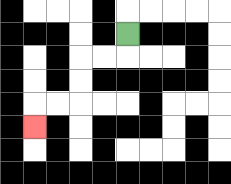{'start': '[5, 1]', 'end': '[1, 5]', 'path_directions': 'D,L,L,D,D,L,L,D', 'path_coordinates': '[[5, 1], [5, 2], [4, 2], [3, 2], [3, 3], [3, 4], [2, 4], [1, 4], [1, 5]]'}